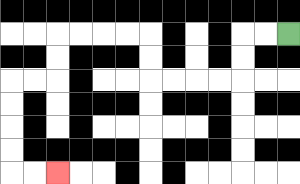{'start': '[12, 1]', 'end': '[2, 7]', 'path_directions': 'L,L,D,D,L,L,L,L,U,U,L,L,L,L,D,D,L,L,D,D,D,D,R,R', 'path_coordinates': '[[12, 1], [11, 1], [10, 1], [10, 2], [10, 3], [9, 3], [8, 3], [7, 3], [6, 3], [6, 2], [6, 1], [5, 1], [4, 1], [3, 1], [2, 1], [2, 2], [2, 3], [1, 3], [0, 3], [0, 4], [0, 5], [0, 6], [0, 7], [1, 7], [2, 7]]'}